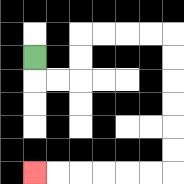{'start': '[1, 2]', 'end': '[1, 7]', 'path_directions': 'D,R,R,U,U,R,R,R,R,D,D,D,D,D,D,L,L,L,L,L,L', 'path_coordinates': '[[1, 2], [1, 3], [2, 3], [3, 3], [3, 2], [3, 1], [4, 1], [5, 1], [6, 1], [7, 1], [7, 2], [7, 3], [7, 4], [7, 5], [7, 6], [7, 7], [6, 7], [5, 7], [4, 7], [3, 7], [2, 7], [1, 7]]'}